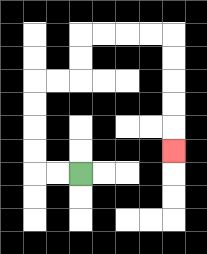{'start': '[3, 7]', 'end': '[7, 6]', 'path_directions': 'L,L,U,U,U,U,R,R,U,U,R,R,R,R,D,D,D,D,D', 'path_coordinates': '[[3, 7], [2, 7], [1, 7], [1, 6], [1, 5], [1, 4], [1, 3], [2, 3], [3, 3], [3, 2], [3, 1], [4, 1], [5, 1], [6, 1], [7, 1], [7, 2], [7, 3], [7, 4], [7, 5], [7, 6]]'}